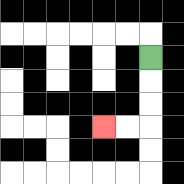{'start': '[6, 2]', 'end': '[4, 5]', 'path_directions': 'D,D,D,L,L', 'path_coordinates': '[[6, 2], [6, 3], [6, 4], [6, 5], [5, 5], [4, 5]]'}